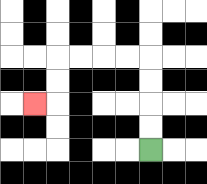{'start': '[6, 6]', 'end': '[1, 4]', 'path_directions': 'U,U,U,U,L,L,L,L,D,D,L', 'path_coordinates': '[[6, 6], [6, 5], [6, 4], [6, 3], [6, 2], [5, 2], [4, 2], [3, 2], [2, 2], [2, 3], [2, 4], [1, 4]]'}